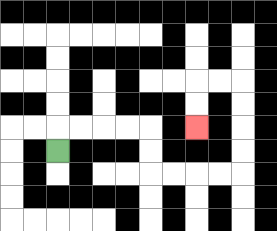{'start': '[2, 6]', 'end': '[8, 5]', 'path_directions': 'U,R,R,R,R,D,D,R,R,R,R,U,U,U,U,L,L,D,D', 'path_coordinates': '[[2, 6], [2, 5], [3, 5], [4, 5], [5, 5], [6, 5], [6, 6], [6, 7], [7, 7], [8, 7], [9, 7], [10, 7], [10, 6], [10, 5], [10, 4], [10, 3], [9, 3], [8, 3], [8, 4], [8, 5]]'}